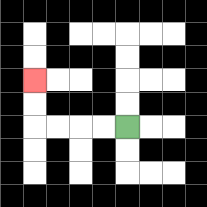{'start': '[5, 5]', 'end': '[1, 3]', 'path_directions': 'L,L,L,L,U,U', 'path_coordinates': '[[5, 5], [4, 5], [3, 5], [2, 5], [1, 5], [1, 4], [1, 3]]'}